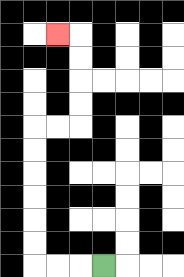{'start': '[4, 11]', 'end': '[2, 1]', 'path_directions': 'L,L,L,U,U,U,U,U,U,R,R,U,U,U,U,L', 'path_coordinates': '[[4, 11], [3, 11], [2, 11], [1, 11], [1, 10], [1, 9], [1, 8], [1, 7], [1, 6], [1, 5], [2, 5], [3, 5], [3, 4], [3, 3], [3, 2], [3, 1], [2, 1]]'}